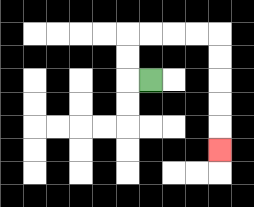{'start': '[6, 3]', 'end': '[9, 6]', 'path_directions': 'L,U,U,R,R,R,R,D,D,D,D,D', 'path_coordinates': '[[6, 3], [5, 3], [5, 2], [5, 1], [6, 1], [7, 1], [8, 1], [9, 1], [9, 2], [9, 3], [9, 4], [9, 5], [9, 6]]'}